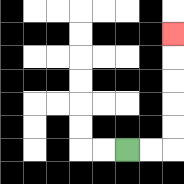{'start': '[5, 6]', 'end': '[7, 1]', 'path_directions': 'R,R,U,U,U,U,U', 'path_coordinates': '[[5, 6], [6, 6], [7, 6], [7, 5], [7, 4], [7, 3], [7, 2], [7, 1]]'}